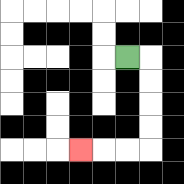{'start': '[5, 2]', 'end': '[3, 6]', 'path_directions': 'R,D,D,D,D,L,L,L', 'path_coordinates': '[[5, 2], [6, 2], [6, 3], [6, 4], [6, 5], [6, 6], [5, 6], [4, 6], [3, 6]]'}